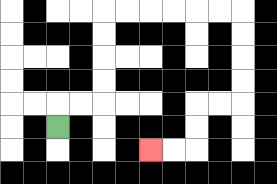{'start': '[2, 5]', 'end': '[6, 6]', 'path_directions': 'U,R,R,U,U,U,U,R,R,R,R,R,R,D,D,D,D,L,L,D,D,L,L', 'path_coordinates': '[[2, 5], [2, 4], [3, 4], [4, 4], [4, 3], [4, 2], [4, 1], [4, 0], [5, 0], [6, 0], [7, 0], [8, 0], [9, 0], [10, 0], [10, 1], [10, 2], [10, 3], [10, 4], [9, 4], [8, 4], [8, 5], [8, 6], [7, 6], [6, 6]]'}